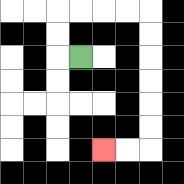{'start': '[3, 2]', 'end': '[4, 6]', 'path_directions': 'L,U,U,R,R,R,R,D,D,D,D,D,D,L,L', 'path_coordinates': '[[3, 2], [2, 2], [2, 1], [2, 0], [3, 0], [4, 0], [5, 0], [6, 0], [6, 1], [6, 2], [6, 3], [6, 4], [6, 5], [6, 6], [5, 6], [4, 6]]'}